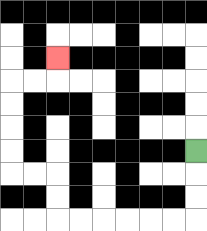{'start': '[8, 6]', 'end': '[2, 2]', 'path_directions': 'D,D,D,L,L,L,L,L,L,U,U,L,L,U,U,U,U,R,R,U', 'path_coordinates': '[[8, 6], [8, 7], [8, 8], [8, 9], [7, 9], [6, 9], [5, 9], [4, 9], [3, 9], [2, 9], [2, 8], [2, 7], [1, 7], [0, 7], [0, 6], [0, 5], [0, 4], [0, 3], [1, 3], [2, 3], [2, 2]]'}